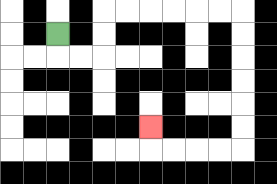{'start': '[2, 1]', 'end': '[6, 5]', 'path_directions': 'D,R,R,U,U,R,R,R,R,R,R,D,D,D,D,D,D,L,L,L,L,U', 'path_coordinates': '[[2, 1], [2, 2], [3, 2], [4, 2], [4, 1], [4, 0], [5, 0], [6, 0], [7, 0], [8, 0], [9, 0], [10, 0], [10, 1], [10, 2], [10, 3], [10, 4], [10, 5], [10, 6], [9, 6], [8, 6], [7, 6], [6, 6], [6, 5]]'}